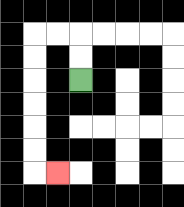{'start': '[3, 3]', 'end': '[2, 7]', 'path_directions': 'U,U,L,L,D,D,D,D,D,D,R', 'path_coordinates': '[[3, 3], [3, 2], [3, 1], [2, 1], [1, 1], [1, 2], [1, 3], [1, 4], [1, 5], [1, 6], [1, 7], [2, 7]]'}